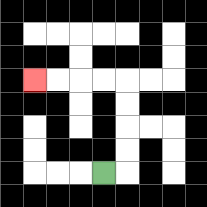{'start': '[4, 7]', 'end': '[1, 3]', 'path_directions': 'R,U,U,U,U,L,L,L,L', 'path_coordinates': '[[4, 7], [5, 7], [5, 6], [5, 5], [5, 4], [5, 3], [4, 3], [3, 3], [2, 3], [1, 3]]'}